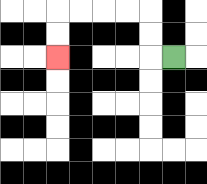{'start': '[7, 2]', 'end': '[2, 2]', 'path_directions': 'L,U,U,L,L,L,L,D,D', 'path_coordinates': '[[7, 2], [6, 2], [6, 1], [6, 0], [5, 0], [4, 0], [3, 0], [2, 0], [2, 1], [2, 2]]'}